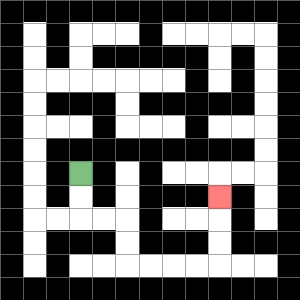{'start': '[3, 7]', 'end': '[9, 8]', 'path_directions': 'D,D,R,R,D,D,R,R,R,R,U,U,U', 'path_coordinates': '[[3, 7], [3, 8], [3, 9], [4, 9], [5, 9], [5, 10], [5, 11], [6, 11], [7, 11], [8, 11], [9, 11], [9, 10], [9, 9], [9, 8]]'}